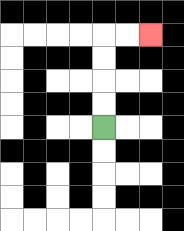{'start': '[4, 5]', 'end': '[6, 1]', 'path_directions': 'U,U,U,U,R,R', 'path_coordinates': '[[4, 5], [4, 4], [4, 3], [4, 2], [4, 1], [5, 1], [6, 1]]'}